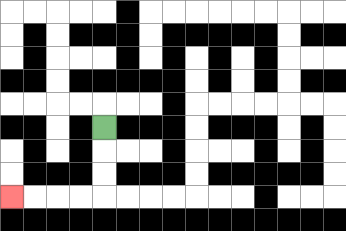{'start': '[4, 5]', 'end': '[0, 8]', 'path_directions': 'D,D,D,L,L,L,L', 'path_coordinates': '[[4, 5], [4, 6], [4, 7], [4, 8], [3, 8], [2, 8], [1, 8], [0, 8]]'}